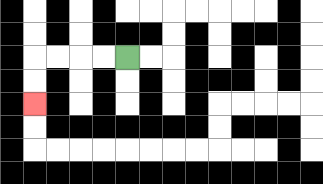{'start': '[5, 2]', 'end': '[1, 4]', 'path_directions': 'L,L,L,L,D,D', 'path_coordinates': '[[5, 2], [4, 2], [3, 2], [2, 2], [1, 2], [1, 3], [1, 4]]'}